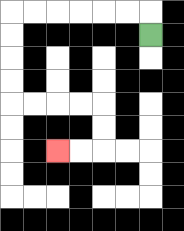{'start': '[6, 1]', 'end': '[2, 6]', 'path_directions': 'U,L,L,L,L,L,L,D,D,D,D,R,R,R,R,D,D,L,L', 'path_coordinates': '[[6, 1], [6, 0], [5, 0], [4, 0], [3, 0], [2, 0], [1, 0], [0, 0], [0, 1], [0, 2], [0, 3], [0, 4], [1, 4], [2, 4], [3, 4], [4, 4], [4, 5], [4, 6], [3, 6], [2, 6]]'}